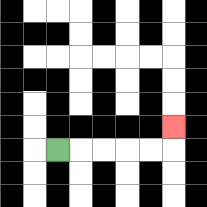{'start': '[2, 6]', 'end': '[7, 5]', 'path_directions': 'R,R,R,R,R,U', 'path_coordinates': '[[2, 6], [3, 6], [4, 6], [5, 6], [6, 6], [7, 6], [7, 5]]'}